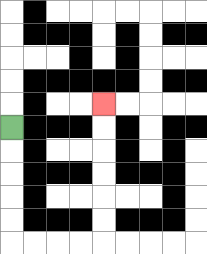{'start': '[0, 5]', 'end': '[4, 4]', 'path_directions': 'D,D,D,D,D,R,R,R,R,U,U,U,U,U,U', 'path_coordinates': '[[0, 5], [0, 6], [0, 7], [0, 8], [0, 9], [0, 10], [1, 10], [2, 10], [3, 10], [4, 10], [4, 9], [4, 8], [4, 7], [4, 6], [4, 5], [4, 4]]'}